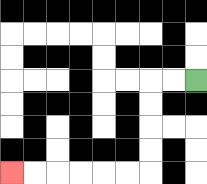{'start': '[8, 3]', 'end': '[0, 7]', 'path_directions': 'L,L,D,D,D,D,L,L,L,L,L,L', 'path_coordinates': '[[8, 3], [7, 3], [6, 3], [6, 4], [6, 5], [6, 6], [6, 7], [5, 7], [4, 7], [3, 7], [2, 7], [1, 7], [0, 7]]'}